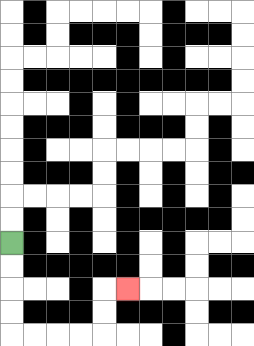{'start': '[0, 10]', 'end': '[5, 12]', 'path_directions': 'D,D,D,D,R,R,R,R,U,U,R', 'path_coordinates': '[[0, 10], [0, 11], [0, 12], [0, 13], [0, 14], [1, 14], [2, 14], [3, 14], [4, 14], [4, 13], [4, 12], [5, 12]]'}